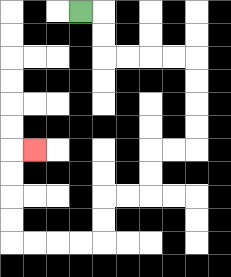{'start': '[3, 0]', 'end': '[1, 6]', 'path_directions': 'R,D,D,R,R,R,R,D,D,D,D,L,L,D,D,L,L,D,D,L,L,L,L,U,U,U,U,R', 'path_coordinates': '[[3, 0], [4, 0], [4, 1], [4, 2], [5, 2], [6, 2], [7, 2], [8, 2], [8, 3], [8, 4], [8, 5], [8, 6], [7, 6], [6, 6], [6, 7], [6, 8], [5, 8], [4, 8], [4, 9], [4, 10], [3, 10], [2, 10], [1, 10], [0, 10], [0, 9], [0, 8], [0, 7], [0, 6], [1, 6]]'}